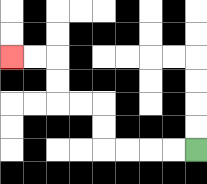{'start': '[8, 6]', 'end': '[0, 2]', 'path_directions': 'L,L,L,L,U,U,L,L,U,U,L,L', 'path_coordinates': '[[8, 6], [7, 6], [6, 6], [5, 6], [4, 6], [4, 5], [4, 4], [3, 4], [2, 4], [2, 3], [2, 2], [1, 2], [0, 2]]'}